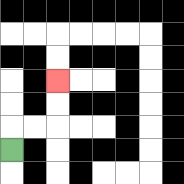{'start': '[0, 6]', 'end': '[2, 3]', 'path_directions': 'U,R,R,U,U', 'path_coordinates': '[[0, 6], [0, 5], [1, 5], [2, 5], [2, 4], [2, 3]]'}